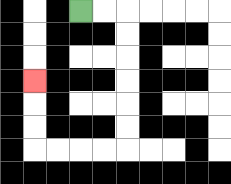{'start': '[3, 0]', 'end': '[1, 3]', 'path_directions': 'R,R,D,D,D,D,D,D,L,L,L,L,U,U,U', 'path_coordinates': '[[3, 0], [4, 0], [5, 0], [5, 1], [5, 2], [5, 3], [5, 4], [5, 5], [5, 6], [4, 6], [3, 6], [2, 6], [1, 6], [1, 5], [1, 4], [1, 3]]'}